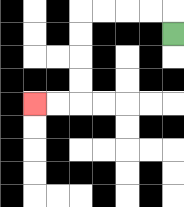{'start': '[7, 1]', 'end': '[1, 4]', 'path_directions': 'U,L,L,L,L,D,D,D,D,L,L', 'path_coordinates': '[[7, 1], [7, 0], [6, 0], [5, 0], [4, 0], [3, 0], [3, 1], [3, 2], [3, 3], [3, 4], [2, 4], [1, 4]]'}